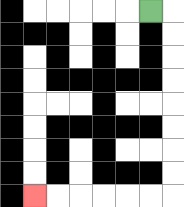{'start': '[6, 0]', 'end': '[1, 8]', 'path_directions': 'R,D,D,D,D,D,D,D,D,L,L,L,L,L,L', 'path_coordinates': '[[6, 0], [7, 0], [7, 1], [7, 2], [7, 3], [7, 4], [7, 5], [7, 6], [7, 7], [7, 8], [6, 8], [5, 8], [4, 8], [3, 8], [2, 8], [1, 8]]'}